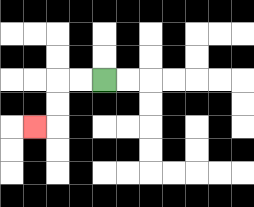{'start': '[4, 3]', 'end': '[1, 5]', 'path_directions': 'L,L,D,D,L', 'path_coordinates': '[[4, 3], [3, 3], [2, 3], [2, 4], [2, 5], [1, 5]]'}